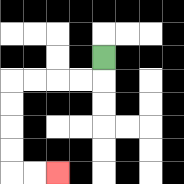{'start': '[4, 2]', 'end': '[2, 7]', 'path_directions': 'D,L,L,L,L,D,D,D,D,R,R', 'path_coordinates': '[[4, 2], [4, 3], [3, 3], [2, 3], [1, 3], [0, 3], [0, 4], [0, 5], [0, 6], [0, 7], [1, 7], [2, 7]]'}